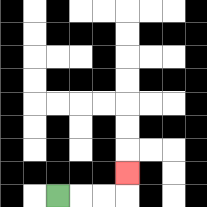{'start': '[2, 8]', 'end': '[5, 7]', 'path_directions': 'R,R,R,U', 'path_coordinates': '[[2, 8], [3, 8], [4, 8], [5, 8], [5, 7]]'}